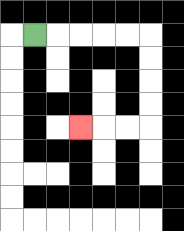{'start': '[1, 1]', 'end': '[3, 5]', 'path_directions': 'R,R,R,R,R,D,D,D,D,L,L,L', 'path_coordinates': '[[1, 1], [2, 1], [3, 1], [4, 1], [5, 1], [6, 1], [6, 2], [6, 3], [6, 4], [6, 5], [5, 5], [4, 5], [3, 5]]'}